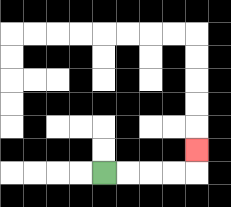{'start': '[4, 7]', 'end': '[8, 6]', 'path_directions': 'R,R,R,R,U', 'path_coordinates': '[[4, 7], [5, 7], [6, 7], [7, 7], [8, 7], [8, 6]]'}